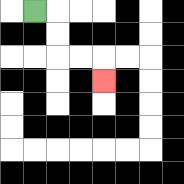{'start': '[1, 0]', 'end': '[4, 3]', 'path_directions': 'R,D,D,R,R,D', 'path_coordinates': '[[1, 0], [2, 0], [2, 1], [2, 2], [3, 2], [4, 2], [4, 3]]'}